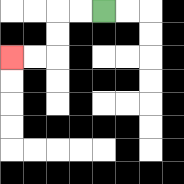{'start': '[4, 0]', 'end': '[0, 2]', 'path_directions': 'L,L,D,D,L,L', 'path_coordinates': '[[4, 0], [3, 0], [2, 0], [2, 1], [2, 2], [1, 2], [0, 2]]'}